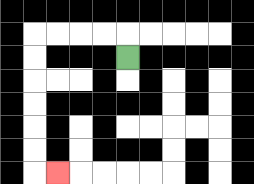{'start': '[5, 2]', 'end': '[2, 7]', 'path_directions': 'U,L,L,L,L,D,D,D,D,D,D,R', 'path_coordinates': '[[5, 2], [5, 1], [4, 1], [3, 1], [2, 1], [1, 1], [1, 2], [1, 3], [1, 4], [1, 5], [1, 6], [1, 7], [2, 7]]'}